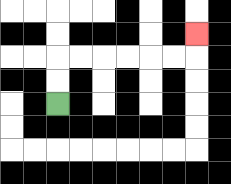{'start': '[2, 4]', 'end': '[8, 1]', 'path_directions': 'U,U,R,R,R,R,R,R,U', 'path_coordinates': '[[2, 4], [2, 3], [2, 2], [3, 2], [4, 2], [5, 2], [6, 2], [7, 2], [8, 2], [8, 1]]'}